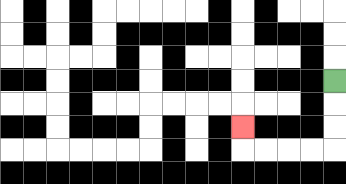{'start': '[14, 3]', 'end': '[10, 5]', 'path_directions': 'D,D,D,L,L,L,L,U', 'path_coordinates': '[[14, 3], [14, 4], [14, 5], [14, 6], [13, 6], [12, 6], [11, 6], [10, 6], [10, 5]]'}